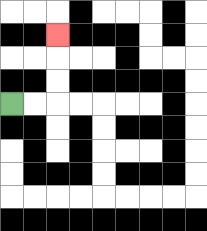{'start': '[0, 4]', 'end': '[2, 1]', 'path_directions': 'R,R,U,U,U', 'path_coordinates': '[[0, 4], [1, 4], [2, 4], [2, 3], [2, 2], [2, 1]]'}